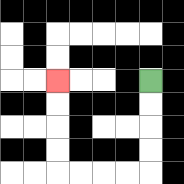{'start': '[6, 3]', 'end': '[2, 3]', 'path_directions': 'D,D,D,D,L,L,L,L,U,U,U,U', 'path_coordinates': '[[6, 3], [6, 4], [6, 5], [6, 6], [6, 7], [5, 7], [4, 7], [3, 7], [2, 7], [2, 6], [2, 5], [2, 4], [2, 3]]'}